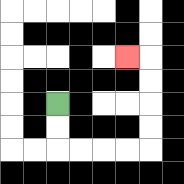{'start': '[2, 4]', 'end': '[5, 2]', 'path_directions': 'D,D,R,R,R,R,U,U,U,U,L', 'path_coordinates': '[[2, 4], [2, 5], [2, 6], [3, 6], [4, 6], [5, 6], [6, 6], [6, 5], [6, 4], [6, 3], [6, 2], [5, 2]]'}